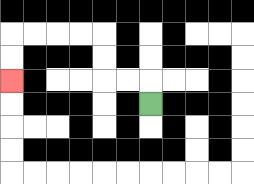{'start': '[6, 4]', 'end': '[0, 3]', 'path_directions': 'U,L,L,U,U,L,L,L,L,D,D', 'path_coordinates': '[[6, 4], [6, 3], [5, 3], [4, 3], [4, 2], [4, 1], [3, 1], [2, 1], [1, 1], [0, 1], [0, 2], [0, 3]]'}